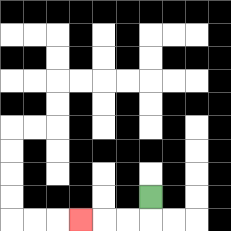{'start': '[6, 8]', 'end': '[3, 9]', 'path_directions': 'D,L,L,L', 'path_coordinates': '[[6, 8], [6, 9], [5, 9], [4, 9], [3, 9]]'}